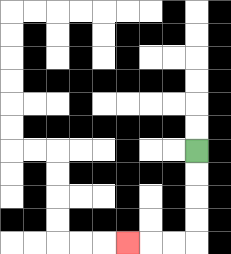{'start': '[8, 6]', 'end': '[5, 10]', 'path_directions': 'D,D,D,D,L,L,L', 'path_coordinates': '[[8, 6], [8, 7], [8, 8], [8, 9], [8, 10], [7, 10], [6, 10], [5, 10]]'}